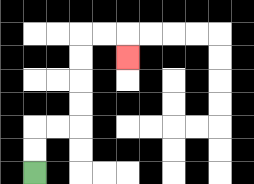{'start': '[1, 7]', 'end': '[5, 2]', 'path_directions': 'U,U,R,R,U,U,U,U,R,R,D', 'path_coordinates': '[[1, 7], [1, 6], [1, 5], [2, 5], [3, 5], [3, 4], [3, 3], [3, 2], [3, 1], [4, 1], [5, 1], [5, 2]]'}